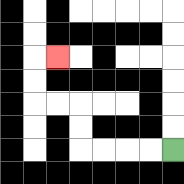{'start': '[7, 6]', 'end': '[2, 2]', 'path_directions': 'L,L,L,L,U,U,L,L,U,U,R', 'path_coordinates': '[[7, 6], [6, 6], [5, 6], [4, 6], [3, 6], [3, 5], [3, 4], [2, 4], [1, 4], [1, 3], [1, 2], [2, 2]]'}